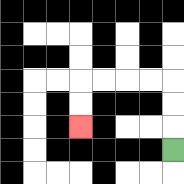{'start': '[7, 6]', 'end': '[3, 5]', 'path_directions': 'U,U,U,L,L,L,L,D,D', 'path_coordinates': '[[7, 6], [7, 5], [7, 4], [7, 3], [6, 3], [5, 3], [4, 3], [3, 3], [3, 4], [3, 5]]'}